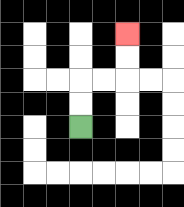{'start': '[3, 5]', 'end': '[5, 1]', 'path_directions': 'U,U,R,R,U,U', 'path_coordinates': '[[3, 5], [3, 4], [3, 3], [4, 3], [5, 3], [5, 2], [5, 1]]'}